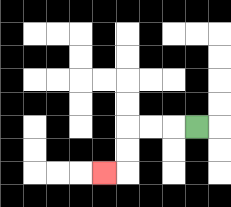{'start': '[8, 5]', 'end': '[4, 7]', 'path_directions': 'L,L,L,D,D,L', 'path_coordinates': '[[8, 5], [7, 5], [6, 5], [5, 5], [5, 6], [5, 7], [4, 7]]'}